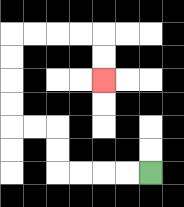{'start': '[6, 7]', 'end': '[4, 3]', 'path_directions': 'L,L,L,L,U,U,L,L,U,U,U,U,R,R,R,R,D,D', 'path_coordinates': '[[6, 7], [5, 7], [4, 7], [3, 7], [2, 7], [2, 6], [2, 5], [1, 5], [0, 5], [0, 4], [0, 3], [0, 2], [0, 1], [1, 1], [2, 1], [3, 1], [4, 1], [4, 2], [4, 3]]'}